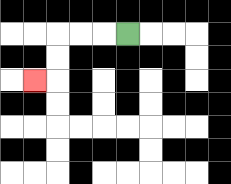{'start': '[5, 1]', 'end': '[1, 3]', 'path_directions': 'L,L,L,D,D,L', 'path_coordinates': '[[5, 1], [4, 1], [3, 1], [2, 1], [2, 2], [2, 3], [1, 3]]'}